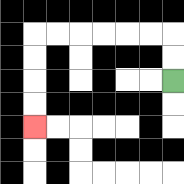{'start': '[7, 3]', 'end': '[1, 5]', 'path_directions': 'U,U,L,L,L,L,L,L,D,D,D,D', 'path_coordinates': '[[7, 3], [7, 2], [7, 1], [6, 1], [5, 1], [4, 1], [3, 1], [2, 1], [1, 1], [1, 2], [1, 3], [1, 4], [1, 5]]'}